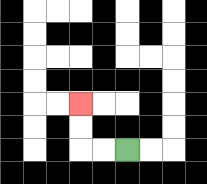{'start': '[5, 6]', 'end': '[3, 4]', 'path_directions': 'L,L,U,U', 'path_coordinates': '[[5, 6], [4, 6], [3, 6], [3, 5], [3, 4]]'}